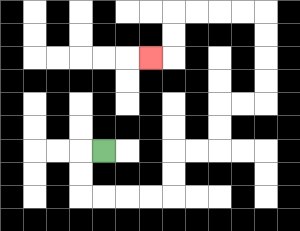{'start': '[4, 6]', 'end': '[6, 2]', 'path_directions': 'L,D,D,R,R,R,R,U,U,R,R,U,U,R,R,U,U,U,U,L,L,L,L,D,D,L', 'path_coordinates': '[[4, 6], [3, 6], [3, 7], [3, 8], [4, 8], [5, 8], [6, 8], [7, 8], [7, 7], [7, 6], [8, 6], [9, 6], [9, 5], [9, 4], [10, 4], [11, 4], [11, 3], [11, 2], [11, 1], [11, 0], [10, 0], [9, 0], [8, 0], [7, 0], [7, 1], [7, 2], [6, 2]]'}